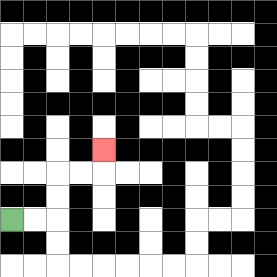{'start': '[0, 9]', 'end': '[4, 6]', 'path_directions': 'R,R,U,U,R,R,U', 'path_coordinates': '[[0, 9], [1, 9], [2, 9], [2, 8], [2, 7], [3, 7], [4, 7], [4, 6]]'}